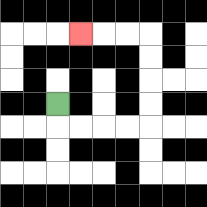{'start': '[2, 4]', 'end': '[3, 1]', 'path_directions': 'D,R,R,R,R,U,U,U,U,L,L,L', 'path_coordinates': '[[2, 4], [2, 5], [3, 5], [4, 5], [5, 5], [6, 5], [6, 4], [6, 3], [6, 2], [6, 1], [5, 1], [4, 1], [3, 1]]'}